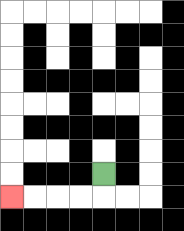{'start': '[4, 7]', 'end': '[0, 8]', 'path_directions': 'D,L,L,L,L', 'path_coordinates': '[[4, 7], [4, 8], [3, 8], [2, 8], [1, 8], [0, 8]]'}